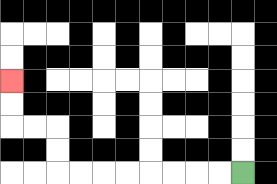{'start': '[10, 7]', 'end': '[0, 3]', 'path_directions': 'L,L,L,L,L,L,L,L,U,U,L,L,U,U', 'path_coordinates': '[[10, 7], [9, 7], [8, 7], [7, 7], [6, 7], [5, 7], [4, 7], [3, 7], [2, 7], [2, 6], [2, 5], [1, 5], [0, 5], [0, 4], [0, 3]]'}